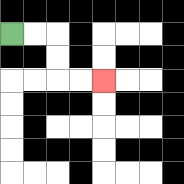{'start': '[0, 1]', 'end': '[4, 3]', 'path_directions': 'R,R,D,D,R,R', 'path_coordinates': '[[0, 1], [1, 1], [2, 1], [2, 2], [2, 3], [3, 3], [4, 3]]'}